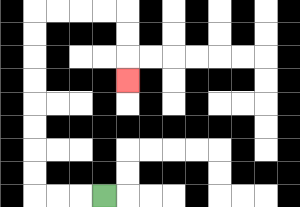{'start': '[4, 8]', 'end': '[5, 3]', 'path_directions': 'L,L,L,U,U,U,U,U,U,U,U,R,R,R,R,D,D,D', 'path_coordinates': '[[4, 8], [3, 8], [2, 8], [1, 8], [1, 7], [1, 6], [1, 5], [1, 4], [1, 3], [1, 2], [1, 1], [1, 0], [2, 0], [3, 0], [4, 0], [5, 0], [5, 1], [5, 2], [5, 3]]'}